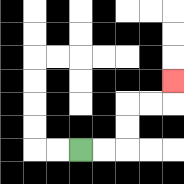{'start': '[3, 6]', 'end': '[7, 3]', 'path_directions': 'R,R,U,U,R,R,U', 'path_coordinates': '[[3, 6], [4, 6], [5, 6], [5, 5], [5, 4], [6, 4], [7, 4], [7, 3]]'}